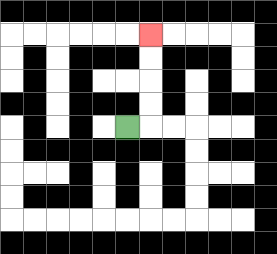{'start': '[5, 5]', 'end': '[6, 1]', 'path_directions': 'R,U,U,U,U', 'path_coordinates': '[[5, 5], [6, 5], [6, 4], [6, 3], [6, 2], [6, 1]]'}